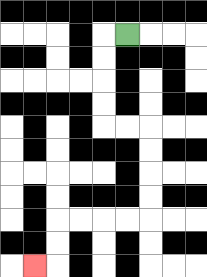{'start': '[5, 1]', 'end': '[1, 11]', 'path_directions': 'L,D,D,D,D,R,R,D,D,D,D,L,L,L,L,D,D,L', 'path_coordinates': '[[5, 1], [4, 1], [4, 2], [4, 3], [4, 4], [4, 5], [5, 5], [6, 5], [6, 6], [6, 7], [6, 8], [6, 9], [5, 9], [4, 9], [3, 9], [2, 9], [2, 10], [2, 11], [1, 11]]'}